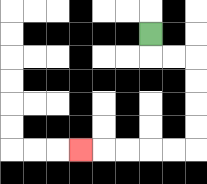{'start': '[6, 1]', 'end': '[3, 6]', 'path_directions': 'D,R,R,D,D,D,D,L,L,L,L,L', 'path_coordinates': '[[6, 1], [6, 2], [7, 2], [8, 2], [8, 3], [8, 4], [8, 5], [8, 6], [7, 6], [6, 6], [5, 6], [4, 6], [3, 6]]'}